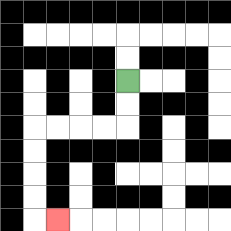{'start': '[5, 3]', 'end': '[2, 9]', 'path_directions': 'D,D,L,L,L,L,D,D,D,D,R', 'path_coordinates': '[[5, 3], [5, 4], [5, 5], [4, 5], [3, 5], [2, 5], [1, 5], [1, 6], [1, 7], [1, 8], [1, 9], [2, 9]]'}